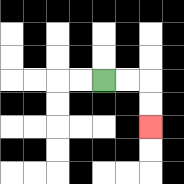{'start': '[4, 3]', 'end': '[6, 5]', 'path_directions': 'R,R,D,D', 'path_coordinates': '[[4, 3], [5, 3], [6, 3], [6, 4], [6, 5]]'}